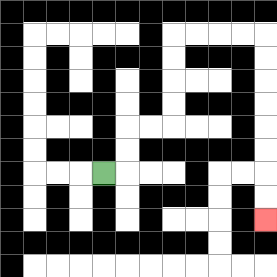{'start': '[4, 7]', 'end': '[11, 9]', 'path_directions': 'R,U,U,R,R,U,U,U,U,R,R,R,R,D,D,D,D,D,D,D,D', 'path_coordinates': '[[4, 7], [5, 7], [5, 6], [5, 5], [6, 5], [7, 5], [7, 4], [7, 3], [7, 2], [7, 1], [8, 1], [9, 1], [10, 1], [11, 1], [11, 2], [11, 3], [11, 4], [11, 5], [11, 6], [11, 7], [11, 8], [11, 9]]'}